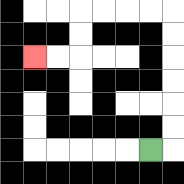{'start': '[6, 6]', 'end': '[1, 2]', 'path_directions': 'R,U,U,U,U,U,U,L,L,L,L,D,D,L,L', 'path_coordinates': '[[6, 6], [7, 6], [7, 5], [7, 4], [7, 3], [7, 2], [7, 1], [7, 0], [6, 0], [5, 0], [4, 0], [3, 0], [3, 1], [3, 2], [2, 2], [1, 2]]'}